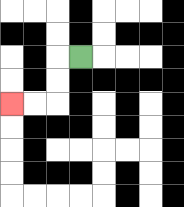{'start': '[3, 2]', 'end': '[0, 4]', 'path_directions': 'L,D,D,L,L', 'path_coordinates': '[[3, 2], [2, 2], [2, 3], [2, 4], [1, 4], [0, 4]]'}